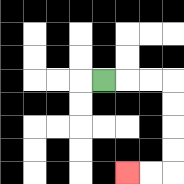{'start': '[4, 3]', 'end': '[5, 7]', 'path_directions': 'R,R,R,D,D,D,D,L,L', 'path_coordinates': '[[4, 3], [5, 3], [6, 3], [7, 3], [7, 4], [7, 5], [7, 6], [7, 7], [6, 7], [5, 7]]'}